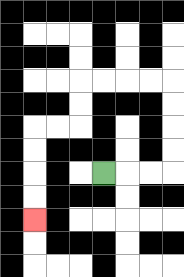{'start': '[4, 7]', 'end': '[1, 9]', 'path_directions': 'R,R,R,U,U,U,U,L,L,L,L,D,D,L,L,D,D,D,D', 'path_coordinates': '[[4, 7], [5, 7], [6, 7], [7, 7], [7, 6], [7, 5], [7, 4], [7, 3], [6, 3], [5, 3], [4, 3], [3, 3], [3, 4], [3, 5], [2, 5], [1, 5], [1, 6], [1, 7], [1, 8], [1, 9]]'}